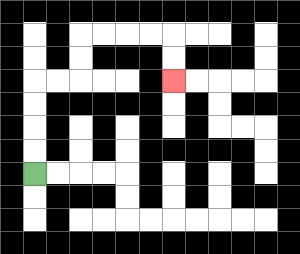{'start': '[1, 7]', 'end': '[7, 3]', 'path_directions': 'U,U,U,U,R,R,U,U,R,R,R,R,D,D', 'path_coordinates': '[[1, 7], [1, 6], [1, 5], [1, 4], [1, 3], [2, 3], [3, 3], [3, 2], [3, 1], [4, 1], [5, 1], [6, 1], [7, 1], [7, 2], [7, 3]]'}